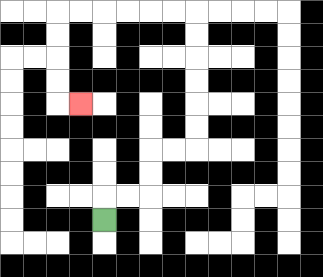{'start': '[4, 9]', 'end': '[3, 4]', 'path_directions': 'U,R,R,U,U,R,R,U,U,U,U,U,U,L,L,L,L,L,L,D,D,D,D,R', 'path_coordinates': '[[4, 9], [4, 8], [5, 8], [6, 8], [6, 7], [6, 6], [7, 6], [8, 6], [8, 5], [8, 4], [8, 3], [8, 2], [8, 1], [8, 0], [7, 0], [6, 0], [5, 0], [4, 0], [3, 0], [2, 0], [2, 1], [2, 2], [2, 3], [2, 4], [3, 4]]'}